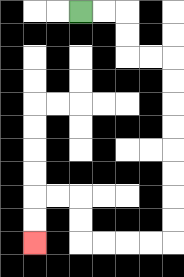{'start': '[3, 0]', 'end': '[1, 10]', 'path_directions': 'R,R,D,D,R,R,D,D,D,D,D,D,D,D,L,L,L,L,U,U,L,L,D,D', 'path_coordinates': '[[3, 0], [4, 0], [5, 0], [5, 1], [5, 2], [6, 2], [7, 2], [7, 3], [7, 4], [7, 5], [7, 6], [7, 7], [7, 8], [7, 9], [7, 10], [6, 10], [5, 10], [4, 10], [3, 10], [3, 9], [3, 8], [2, 8], [1, 8], [1, 9], [1, 10]]'}